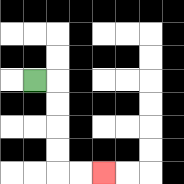{'start': '[1, 3]', 'end': '[4, 7]', 'path_directions': 'R,D,D,D,D,R,R', 'path_coordinates': '[[1, 3], [2, 3], [2, 4], [2, 5], [2, 6], [2, 7], [3, 7], [4, 7]]'}